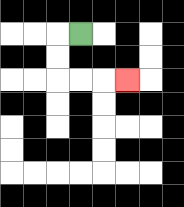{'start': '[3, 1]', 'end': '[5, 3]', 'path_directions': 'L,D,D,R,R,R', 'path_coordinates': '[[3, 1], [2, 1], [2, 2], [2, 3], [3, 3], [4, 3], [5, 3]]'}